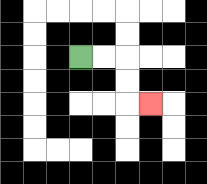{'start': '[3, 2]', 'end': '[6, 4]', 'path_directions': 'R,R,D,D,R', 'path_coordinates': '[[3, 2], [4, 2], [5, 2], [5, 3], [5, 4], [6, 4]]'}